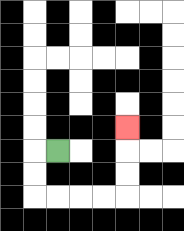{'start': '[2, 6]', 'end': '[5, 5]', 'path_directions': 'L,D,D,R,R,R,R,U,U,U', 'path_coordinates': '[[2, 6], [1, 6], [1, 7], [1, 8], [2, 8], [3, 8], [4, 8], [5, 8], [5, 7], [5, 6], [5, 5]]'}